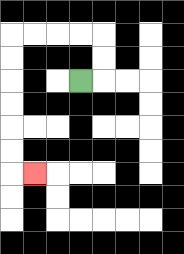{'start': '[3, 3]', 'end': '[1, 7]', 'path_directions': 'R,U,U,L,L,L,L,D,D,D,D,D,D,R', 'path_coordinates': '[[3, 3], [4, 3], [4, 2], [4, 1], [3, 1], [2, 1], [1, 1], [0, 1], [0, 2], [0, 3], [0, 4], [0, 5], [0, 6], [0, 7], [1, 7]]'}